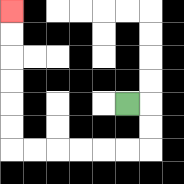{'start': '[5, 4]', 'end': '[0, 0]', 'path_directions': 'R,D,D,L,L,L,L,L,L,U,U,U,U,U,U', 'path_coordinates': '[[5, 4], [6, 4], [6, 5], [6, 6], [5, 6], [4, 6], [3, 6], [2, 6], [1, 6], [0, 6], [0, 5], [0, 4], [0, 3], [0, 2], [0, 1], [0, 0]]'}